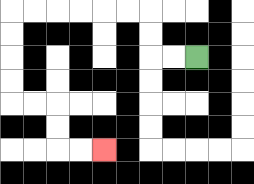{'start': '[8, 2]', 'end': '[4, 6]', 'path_directions': 'L,L,U,U,L,L,L,L,L,L,D,D,D,D,R,R,D,D,R,R', 'path_coordinates': '[[8, 2], [7, 2], [6, 2], [6, 1], [6, 0], [5, 0], [4, 0], [3, 0], [2, 0], [1, 0], [0, 0], [0, 1], [0, 2], [0, 3], [0, 4], [1, 4], [2, 4], [2, 5], [2, 6], [3, 6], [4, 6]]'}